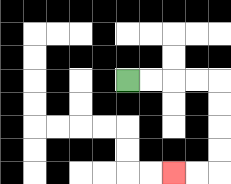{'start': '[5, 3]', 'end': '[7, 7]', 'path_directions': 'R,R,R,R,D,D,D,D,L,L', 'path_coordinates': '[[5, 3], [6, 3], [7, 3], [8, 3], [9, 3], [9, 4], [9, 5], [9, 6], [9, 7], [8, 7], [7, 7]]'}